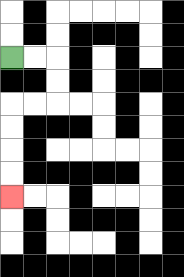{'start': '[0, 2]', 'end': '[0, 8]', 'path_directions': 'R,R,D,D,L,L,D,D,D,D', 'path_coordinates': '[[0, 2], [1, 2], [2, 2], [2, 3], [2, 4], [1, 4], [0, 4], [0, 5], [0, 6], [0, 7], [0, 8]]'}